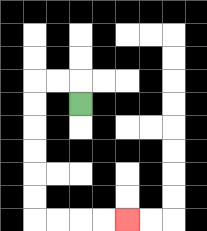{'start': '[3, 4]', 'end': '[5, 9]', 'path_directions': 'U,L,L,D,D,D,D,D,D,R,R,R,R', 'path_coordinates': '[[3, 4], [3, 3], [2, 3], [1, 3], [1, 4], [1, 5], [1, 6], [1, 7], [1, 8], [1, 9], [2, 9], [3, 9], [4, 9], [5, 9]]'}